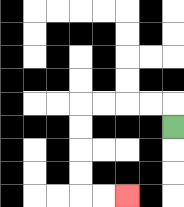{'start': '[7, 5]', 'end': '[5, 8]', 'path_directions': 'U,L,L,L,L,D,D,D,D,R,R', 'path_coordinates': '[[7, 5], [7, 4], [6, 4], [5, 4], [4, 4], [3, 4], [3, 5], [3, 6], [3, 7], [3, 8], [4, 8], [5, 8]]'}